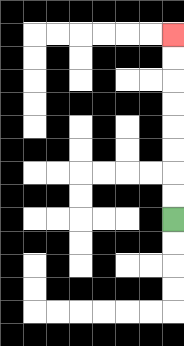{'start': '[7, 9]', 'end': '[7, 1]', 'path_directions': 'U,U,U,U,U,U,U,U', 'path_coordinates': '[[7, 9], [7, 8], [7, 7], [7, 6], [7, 5], [7, 4], [7, 3], [7, 2], [7, 1]]'}